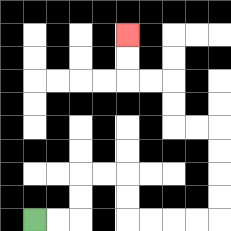{'start': '[1, 9]', 'end': '[5, 1]', 'path_directions': 'R,R,U,U,R,R,D,D,R,R,R,R,U,U,U,U,L,L,U,U,L,L,U,U', 'path_coordinates': '[[1, 9], [2, 9], [3, 9], [3, 8], [3, 7], [4, 7], [5, 7], [5, 8], [5, 9], [6, 9], [7, 9], [8, 9], [9, 9], [9, 8], [9, 7], [9, 6], [9, 5], [8, 5], [7, 5], [7, 4], [7, 3], [6, 3], [5, 3], [5, 2], [5, 1]]'}